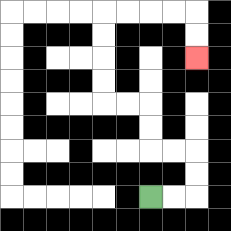{'start': '[6, 8]', 'end': '[8, 2]', 'path_directions': 'R,R,U,U,L,L,U,U,L,L,U,U,U,U,R,R,R,R,D,D', 'path_coordinates': '[[6, 8], [7, 8], [8, 8], [8, 7], [8, 6], [7, 6], [6, 6], [6, 5], [6, 4], [5, 4], [4, 4], [4, 3], [4, 2], [4, 1], [4, 0], [5, 0], [6, 0], [7, 0], [8, 0], [8, 1], [8, 2]]'}